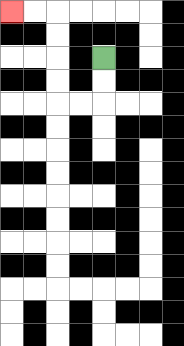{'start': '[4, 2]', 'end': '[0, 0]', 'path_directions': 'D,D,L,L,U,U,U,U,L,L', 'path_coordinates': '[[4, 2], [4, 3], [4, 4], [3, 4], [2, 4], [2, 3], [2, 2], [2, 1], [2, 0], [1, 0], [0, 0]]'}